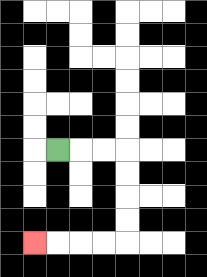{'start': '[2, 6]', 'end': '[1, 10]', 'path_directions': 'R,R,R,D,D,D,D,L,L,L,L', 'path_coordinates': '[[2, 6], [3, 6], [4, 6], [5, 6], [5, 7], [5, 8], [5, 9], [5, 10], [4, 10], [3, 10], [2, 10], [1, 10]]'}